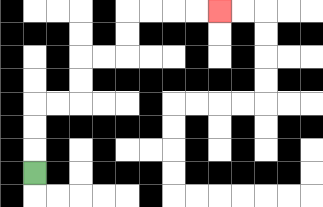{'start': '[1, 7]', 'end': '[9, 0]', 'path_directions': 'U,U,U,R,R,U,U,R,R,U,U,R,R,R,R', 'path_coordinates': '[[1, 7], [1, 6], [1, 5], [1, 4], [2, 4], [3, 4], [3, 3], [3, 2], [4, 2], [5, 2], [5, 1], [5, 0], [6, 0], [7, 0], [8, 0], [9, 0]]'}